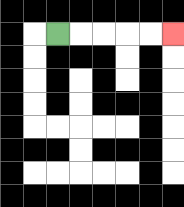{'start': '[2, 1]', 'end': '[7, 1]', 'path_directions': 'R,R,R,R,R', 'path_coordinates': '[[2, 1], [3, 1], [4, 1], [5, 1], [6, 1], [7, 1]]'}